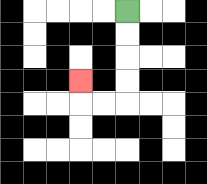{'start': '[5, 0]', 'end': '[3, 3]', 'path_directions': 'D,D,D,D,L,L,U', 'path_coordinates': '[[5, 0], [5, 1], [5, 2], [5, 3], [5, 4], [4, 4], [3, 4], [3, 3]]'}